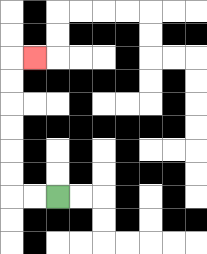{'start': '[2, 8]', 'end': '[1, 2]', 'path_directions': 'L,L,U,U,U,U,U,U,R', 'path_coordinates': '[[2, 8], [1, 8], [0, 8], [0, 7], [0, 6], [0, 5], [0, 4], [0, 3], [0, 2], [1, 2]]'}